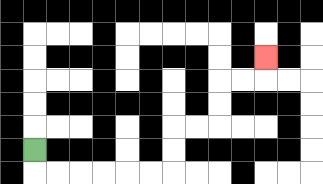{'start': '[1, 6]', 'end': '[11, 2]', 'path_directions': 'D,R,R,R,R,R,R,U,U,R,R,U,U,R,R,U', 'path_coordinates': '[[1, 6], [1, 7], [2, 7], [3, 7], [4, 7], [5, 7], [6, 7], [7, 7], [7, 6], [7, 5], [8, 5], [9, 5], [9, 4], [9, 3], [10, 3], [11, 3], [11, 2]]'}